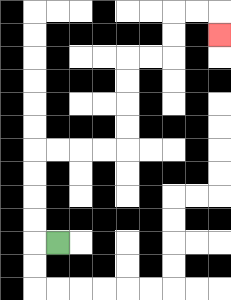{'start': '[2, 10]', 'end': '[9, 1]', 'path_directions': 'L,U,U,U,U,R,R,R,R,U,U,U,U,R,R,U,U,R,R,D', 'path_coordinates': '[[2, 10], [1, 10], [1, 9], [1, 8], [1, 7], [1, 6], [2, 6], [3, 6], [4, 6], [5, 6], [5, 5], [5, 4], [5, 3], [5, 2], [6, 2], [7, 2], [7, 1], [7, 0], [8, 0], [9, 0], [9, 1]]'}